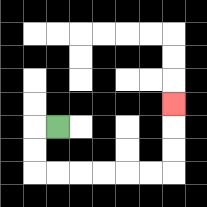{'start': '[2, 5]', 'end': '[7, 4]', 'path_directions': 'L,D,D,R,R,R,R,R,R,U,U,U', 'path_coordinates': '[[2, 5], [1, 5], [1, 6], [1, 7], [2, 7], [3, 7], [4, 7], [5, 7], [6, 7], [7, 7], [7, 6], [7, 5], [7, 4]]'}